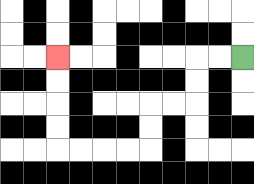{'start': '[10, 2]', 'end': '[2, 2]', 'path_directions': 'L,L,D,D,L,L,D,D,L,L,L,L,U,U,U,U', 'path_coordinates': '[[10, 2], [9, 2], [8, 2], [8, 3], [8, 4], [7, 4], [6, 4], [6, 5], [6, 6], [5, 6], [4, 6], [3, 6], [2, 6], [2, 5], [2, 4], [2, 3], [2, 2]]'}